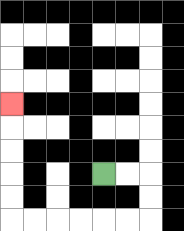{'start': '[4, 7]', 'end': '[0, 4]', 'path_directions': 'R,R,D,D,L,L,L,L,L,L,U,U,U,U,U', 'path_coordinates': '[[4, 7], [5, 7], [6, 7], [6, 8], [6, 9], [5, 9], [4, 9], [3, 9], [2, 9], [1, 9], [0, 9], [0, 8], [0, 7], [0, 6], [0, 5], [0, 4]]'}